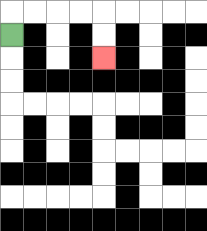{'start': '[0, 1]', 'end': '[4, 2]', 'path_directions': 'U,R,R,R,R,D,D', 'path_coordinates': '[[0, 1], [0, 0], [1, 0], [2, 0], [3, 0], [4, 0], [4, 1], [4, 2]]'}